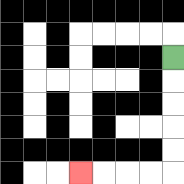{'start': '[7, 2]', 'end': '[3, 7]', 'path_directions': 'D,D,D,D,D,L,L,L,L', 'path_coordinates': '[[7, 2], [7, 3], [7, 4], [7, 5], [7, 6], [7, 7], [6, 7], [5, 7], [4, 7], [3, 7]]'}